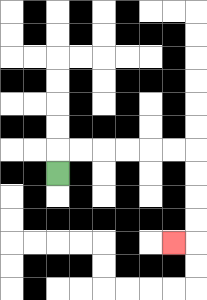{'start': '[2, 7]', 'end': '[7, 10]', 'path_directions': 'U,R,R,R,R,R,R,D,D,D,D,L', 'path_coordinates': '[[2, 7], [2, 6], [3, 6], [4, 6], [5, 6], [6, 6], [7, 6], [8, 6], [8, 7], [8, 8], [8, 9], [8, 10], [7, 10]]'}